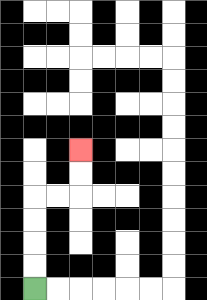{'start': '[1, 12]', 'end': '[3, 6]', 'path_directions': 'U,U,U,U,R,R,U,U', 'path_coordinates': '[[1, 12], [1, 11], [1, 10], [1, 9], [1, 8], [2, 8], [3, 8], [3, 7], [3, 6]]'}